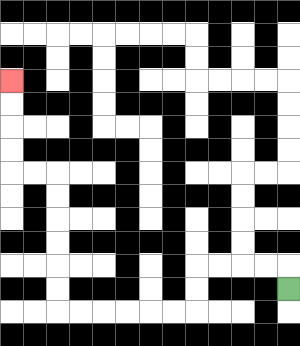{'start': '[12, 12]', 'end': '[0, 3]', 'path_directions': 'U,L,L,L,L,D,D,L,L,L,L,L,L,U,U,U,U,U,U,L,L,U,U,U,U', 'path_coordinates': '[[12, 12], [12, 11], [11, 11], [10, 11], [9, 11], [8, 11], [8, 12], [8, 13], [7, 13], [6, 13], [5, 13], [4, 13], [3, 13], [2, 13], [2, 12], [2, 11], [2, 10], [2, 9], [2, 8], [2, 7], [1, 7], [0, 7], [0, 6], [0, 5], [0, 4], [0, 3]]'}